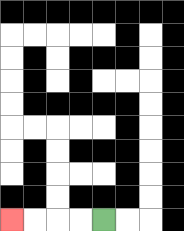{'start': '[4, 9]', 'end': '[0, 9]', 'path_directions': 'L,L,L,L', 'path_coordinates': '[[4, 9], [3, 9], [2, 9], [1, 9], [0, 9]]'}